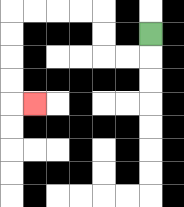{'start': '[6, 1]', 'end': '[1, 4]', 'path_directions': 'D,L,L,U,U,L,L,L,L,D,D,D,D,R', 'path_coordinates': '[[6, 1], [6, 2], [5, 2], [4, 2], [4, 1], [4, 0], [3, 0], [2, 0], [1, 0], [0, 0], [0, 1], [0, 2], [0, 3], [0, 4], [1, 4]]'}